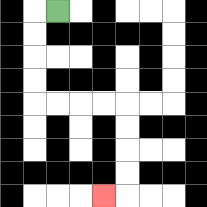{'start': '[2, 0]', 'end': '[4, 8]', 'path_directions': 'L,D,D,D,D,R,R,R,R,D,D,D,D,L', 'path_coordinates': '[[2, 0], [1, 0], [1, 1], [1, 2], [1, 3], [1, 4], [2, 4], [3, 4], [4, 4], [5, 4], [5, 5], [5, 6], [5, 7], [5, 8], [4, 8]]'}